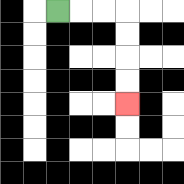{'start': '[2, 0]', 'end': '[5, 4]', 'path_directions': 'R,R,R,D,D,D,D', 'path_coordinates': '[[2, 0], [3, 0], [4, 0], [5, 0], [5, 1], [5, 2], [5, 3], [5, 4]]'}